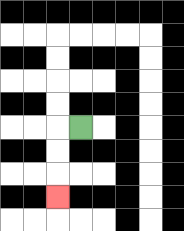{'start': '[3, 5]', 'end': '[2, 8]', 'path_directions': 'L,D,D,D', 'path_coordinates': '[[3, 5], [2, 5], [2, 6], [2, 7], [2, 8]]'}